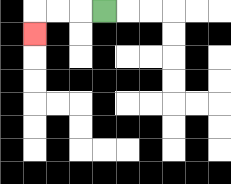{'start': '[4, 0]', 'end': '[1, 1]', 'path_directions': 'L,L,L,D', 'path_coordinates': '[[4, 0], [3, 0], [2, 0], [1, 0], [1, 1]]'}